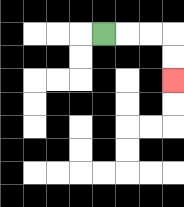{'start': '[4, 1]', 'end': '[7, 3]', 'path_directions': 'R,R,R,D,D', 'path_coordinates': '[[4, 1], [5, 1], [6, 1], [7, 1], [7, 2], [7, 3]]'}